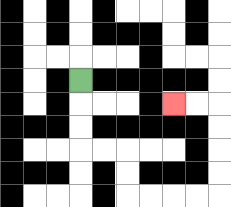{'start': '[3, 3]', 'end': '[7, 4]', 'path_directions': 'D,D,D,R,R,D,D,R,R,R,R,U,U,U,U,L,L', 'path_coordinates': '[[3, 3], [3, 4], [3, 5], [3, 6], [4, 6], [5, 6], [5, 7], [5, 8], [6, 8], [7, 8], [8, 8], [9, 8], [9, 7], [9, 6], [9, 5], [9, 4], [8, 4], [7, 4]]'}